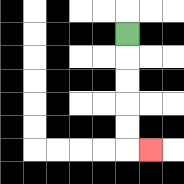{'start': '[5, 1]', 'end': '[6, 6]', 'path_directions': 'D,D,D,D,D,R', 'path_coordinates': '[[5, 1], [5, 2], [5, 3], [5, 4], [5, 5], [5, 6], [6, 6]]'}